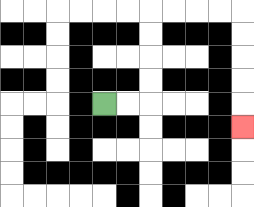{'start': '[4, 4]', 'end': '[10, 5]', 'path_directions': 'R,R,U,U,U,U,R,R,R,R,D,D,D,D,D', 'path_coordinates': '[[4, 4], [5, 4], [6, 4], [6, 3], [6, 2], [6, 1], [6, 0], [7, 0], [8, 0], [9, 0], [10, 0], [10, 1], [10, 2], [10, 3], [10, 4], [10, 5]]'}